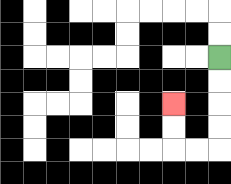{'start': '[9, 2]', 'end': '[7, 4]', 'path_directions': 'D,D,D,D,L,L,U,U', 'path_coordinates': '[[9, 2], [9, 3], [9, 4], [9, 5], [9, 6], [8, 6], [7, 6], [7, 5], [7, 4]]'}